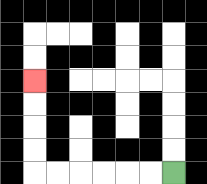{'start': '[7, 7]', 'end': '[1, 3]', 'path_directions': 'L,L,L,L,L,L,U,U,U,U', 'path_coordinates': '[[7, 7], [6, 7], [5, 7], [4, 7], [3, 7], [2, 7], [1, 7], [1, 6], [1, 5], [1, 4], [1, 3]]'}